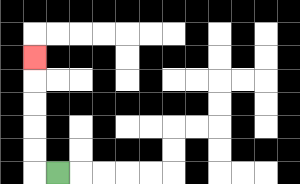{'start': '[2, 7]', 'end': '[1, 2]', 'path_directions': 'L,U,U,U,U,U', 'path_coordinates': '[[2, 7], [1, 7], [1, 6], [1, 5], [1, 4], [1, 3], [1, 2]]'}